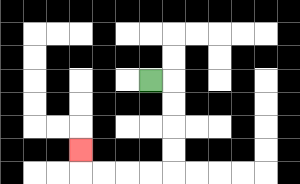{'start': '[6, 3]', 'end': '[3, 6]', 'path_directions': 'R,D,D,D,D,L,L,L,L,U', 'path_coordinates': '[[6, 3], [7, 3], [7, 4], [7, 5], [7, 6], [7, 7], [6, 7], [5, 7], [4, 7], [3, 7], [3, 6]]'}